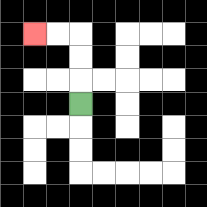{'start': '[3, 4]', 'end': '[1, 1]', 'path_directions': 'U,U,U,L,L', 'path_coordinates': '[[3, 4], [3, 3], [3, 2], [3, 1], [2, 1], [1, 1]]'}